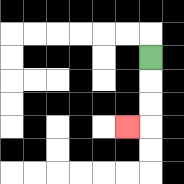{'start': '[6, 2]', 'end': '[5, 5]', 'path_directions': 'D,D,D,L', 'path_coordinates': '[[6, 2], [6, 3], [6, 4], [6, 5], [5, 5]]'}